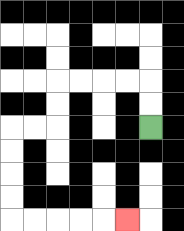{'start': '[6, 5]', 'end': '[5, 9]', 'path_directions': 'U,U,L,L,L,L,D,D,L,L,D,D,D,D,R,R,R,R,R', 'path_coordinates': '[[6, 5], [6, 4], [6, 3], [5, 3], [4, 3], [3, 3], [2, 3], [2, 4], [2, 5], [1, 5], [0, 5], [0, 6], [0, 7], [0, 8], [0, 9], [1, 9], [2, 9], [3, 9], [4, 9], [5, 9]]'}